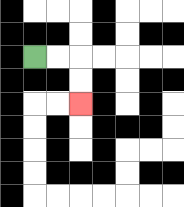{'start': '[1, 2]', 'end': '[3, 4]', 'path_directions': 'R,R,D,D', 'path_coordinates': '[[1, 2], [2, 2], [3, 2], [3, 3], [3, 4]]'}